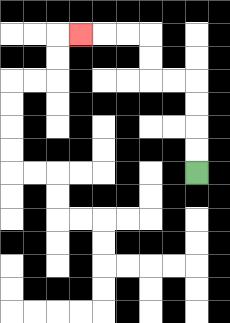{'start': '[8, 7]', 'end': '[3, 1]', 'path_directions': 'U,U,U,U,L,L,U,U,L,L,L', 'path_coordinates': '[[8, 7], [8, 6], [8, 5], [8, 4], [8, 3], [7, 3], [6, 3], [6, 2], [6, 1], [5, 1], [4, 1], [3, 1]]'}